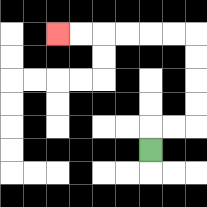{'start': '[6, 6]', 'end': '[2, 1]', 'path_directions': 'U,R,R,U,U,U,U,L,L,L,L,L,L', 'path_coordinates': '[[6, 6], [6, 5], [7, 5], [8, 5], [8, 4], [8, 3], [8, 2], [8, 1], [7, 1], [6, 1], [5, 1], [4, 1], [3, 1], [2, 1]]'}